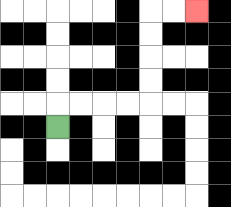{'start': '[2, 5]', 'end': '[8, 0]', 'path_directions': 'U,R,R,R,R,U,U,U,U,R,R', 'path_coordinates': '[[2, 5], [2, 4], [3, 4], [4, 4], [5, 4], [6, 4], [6, 3], [6, 2], [6, 1], [6, 0], [7, 0], [8, 0]]'}